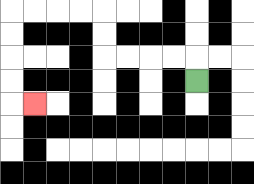{'start': '[8, 3]', 'end': '[1, 4]', 'path_directions': 'U,L,L,L,L,U,U,L,L,L,L,D,D,D,D,R', 'path_coordinates': '[[8, 3], [8, 2], [7, 2], [6, 2], [5, 2], [4, 2], [4, 1], [4, 0], [3, 0], [2, 0], [1, 0], [0, 0], [0, 1], [0, 2], [0, 3], [0, 4], [1, 4]]'}